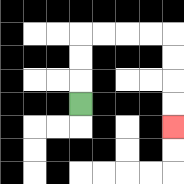{'start': '[3, 4]', 'end': '[7, 5]', 'path_directions': 'U,U,U,R,R,R,R,D,D,D,D', 'path_coordinates': '[[3, 4], [3, 3], [3, 2], [3, 1], [4, 1], [5, 1], [6, 1], [7, 1], [7, 2], [7, 3], [7, 4], [7, 5]]'}